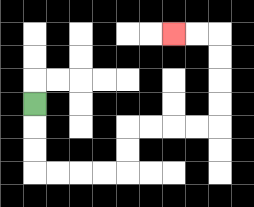{'start': '[1, 4]', 'end': '[7, 1]', 'path_directions': 'D,D,D,R,R,R,R,U,U,R,R,R,R,U,U,U,U,L,L', 'path_coordinates': '[[1, 4], [1, 5], [1, 6], [1, 7], [2, 7], [3, 7], [4, 7], [5, 7], [5, 6], [5, 5], [6, 5], [7, 5], [8, 5], [9, 5], [9, 4], [9, 3], [9, 2], [9, 1], [8, 1], [7, 1]]'}